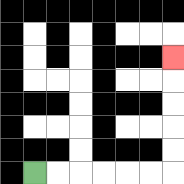{'start': '[1, 7]', 'end': '[7, 2]', 'path_directions': 'R,R,R,R,R,R,U,U,U,U,U', 'path_coordinates': '[[1, 7], [2, 7], [3, 7], [4, 7], [5, 7], [6, 7], [7, 7], [7, 6], [7, 5], [7, 4], [7, 3], [7, 2]]'}